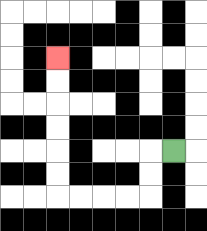{'start': '[7, 6]', 'end': '[2, 2]', 'path_directions': 'L,D,D,L,L,L,L,U,U,U,U,U,U', 'path_coordinates': '[[7, 6], [6, 6], [6, 7], [6, 8], [5, 8], [4, 8], [3, 8], [2, 8], [2, 7], [2, 6], [2, 5], [2, 4], [2, 3], [2, 2]]'}